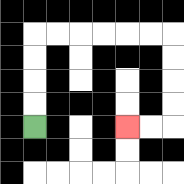{'start': '[1, 5]', 'end': '[5, 5]', 'path_directions': 'U,U,U,U,R,R,R,R,R,R,D,D,D,D,L,L', 'path_coordinates': '[[1, 5], [1, 4], [1, 3], [1, 2], [1, 1], [2, 1], [3, 1], [4, 1], [5, 1], [6, 1], [7, 1], [7, 2], [7, 3], [7, 4], [7, 5], [6, 5], [5, 5]]'}